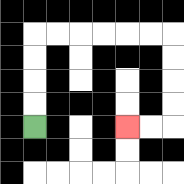{'start': '[1, 5]', 'end': '[5, 5]', 'path_directions': 'U,U,U,U,R,R,R,R,R,R,D,D,D,D,L,L', 'path_coordinates': '[[1, 5], [1, 4], [1, 3], [1, 2], [1, 1], [2, 1], [3, 1], [4, 1], [5, 1], [6, 1], [7, 1], [7, 2], [7, 3], [7, 4], [7, 5], [6, 5], [5, 5]]'}